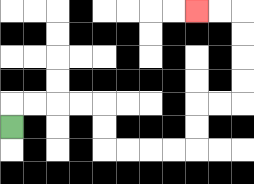{'start': '[0, 5]', 'end': '[8, 0]', 'path_directions': 'U,R,R,R,R,D,D,R,R,R,R,U,U,R,R,U,U,U,U,L,L', 'path_coordinates': '[[0, 5], [0, 4], [1, 4], [2, 4], [3, 4], [4, 4], [4, 5], [4, 6], [5, 6], [6, 6], [7, 6], [8, 6], [8, 5], [8, 4], [9, 4], [10, 4], [10, 3], [10, 2], [10, 1], [10, 0], [9, 0], [8, 0]]'}